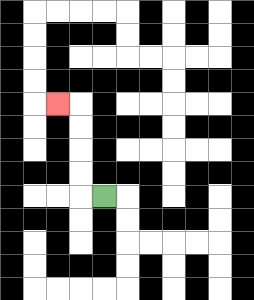{'start': '[4, 8]', 'end': '[2, 4]', 'path_directions': 'L,U,U,U,U,L', 'path_coordinates': '[[4, 8], [3, 8], [3, 7], [3, 6], [3, 5], [3, 4], [2, 4]]'}